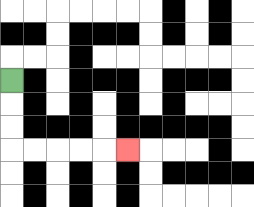{'start': '[0, 3]', 'end': '[5, 6]', 'path_directions': 'D,D,D,R,R,R,R,R', 'path_coordinates': '[[0, 3], [0, 4], [0, 5], [0, 6], [1, 6], [2, 6], [3, 6], [4, 6], [5, 6]]'}